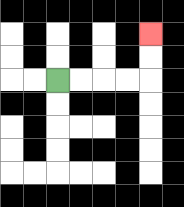{'start': '[2, 3]', 'end': '[6, 1]', 'path_directions': 'R,R,R,R,U,U', 'path_coordinates': '[[2, 3], [3, 3], [4, 3], [5, 3], [6, 3], [6, 2], [6, 1]]'}